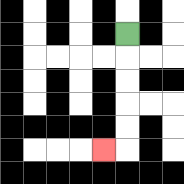{'start': '[5, 1]', 'end': '[4, 6]', 'path_directions': 'D,D,D,D,D,L', 'path_coordinates': '[[5, 1], [5, 2], [5, 3], [5, 4], [5, 5], [5, 6], [4, 6]]'}